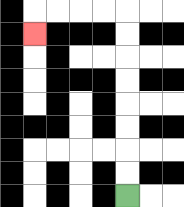{'start': '[5, 8]', 'end': '[1, 1]', 'path_directions': 'U,U,U,U,U,U,U,U,L,L,L,L,D', 'path_coordinates': '[[5, 8], [5, 7], [5, 6], [5, 5], [5, 4], [5, 3], [5, 2], [5, 1], [5, 0], [4, 0], [3, 0], [2, 0], [1, 0], [1, 1]]'}